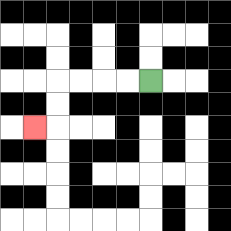{'start': '[6, 3]', 'end': '[1, 5]', 'path_directions': 'L,L,L,L,D,D,L', 'path_coordinates': '[[6, 3], [5, 3], [4, 3], [3, 3], [2, 3], [2, 4], [2, 5], [1, 5]]'}